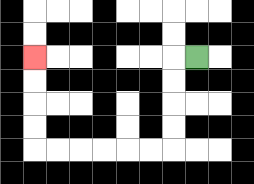{'start': '[8, 2]', 'end': '[1, 2]', 'path_directions': 'L,D,D,D,D,L,L,L,L,L,L,U,U,U,U', 'path_coordinates': '[[8, 2], [7, 2], [7, 3], [7, 4], [7, 5], [7, 6], [6, 6], [5, 6], [4, 6], [3, 6], [2, 6], [1, 6], [1, 5], [1, 4], [1, 3], [1, 2]]'}